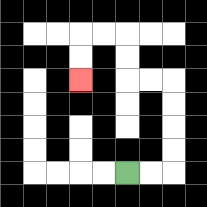{'start': '[5, 7]', 'end': '[3, 3]', 'path_directions': 'R,R,U,U,U,U,L,L,U,U,L,L,D,D', 'path_coordinates': '[[5, 7], [6, 7], [7, 7], [7, 6], [7, 5], [7, 4], [7, 3], [6, 3], [5, 3], [5, 2], [5, 1], [4, 1], [3, 1], [3, 2], [3, 3]]'}